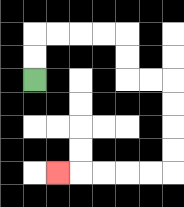{'start': '[1, 3]', 'end': '[2, 7]', 'path_directions': 'U,U,R,R,R,R,D,D,R,R,D,D,D,D,L,L,L,L,L', 'path_coordinates': '[[1, 3], [1, 2], [1, 1], [2, 1], [3, 1], [4, 1], [5, 1], [5, 2], [5, 3], [6, 3], [7, 3], [7, 4], [7, 5], [7, 6], [7, 7], [6, 7], [5, 7], [4, 7], [3, 7], [2, 7]]'}